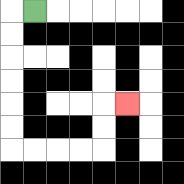{'start': '[1, 0]', 'end': '[5, 4]', 'path_directions': 'L,D,D,D,D,D,D,R,R,R,R,U,U,R', 'path_coordinates': '[[1, 0], [0, 0], [0, 1], [0, 2], [0, 3], [0, 4], [0, 5], [0, 6], [1, 6], [2, 6], [3, 6], [4, 6], [4, 5], [4, 4], [5, 4]]'}